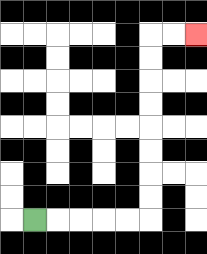{'start': '[1, 9]', 'end': '[8, 1]', 'path_directions': 'R,R,R,R,R,U,U,U,U,U,U,U,U,R,R', 'path_coordinates': '[[1, 9], [2, 9], [3, 9], [4, 9], [5, 9], [6, 9], [6, 8], [6, 7], [6, 6], [6, 5], [6, 4], [6, 3], [6, 2], [6, 1], [7, 1], [8, 1]]'}